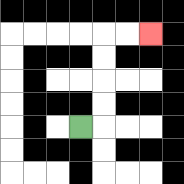{'start': '[3, 5]', 'end': '[6, 1]', 'path_directions': 'R,U,U,U,U,R,R', 'path_coordinates': '[[3, 5], [4, 5], [4, 4], [4, 3], [4, 2], [4, 1], [5, 1], [6, 1]]'}